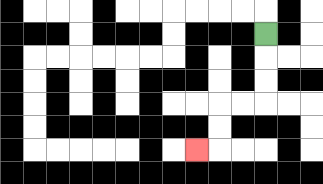{'start': '[11, 1]', 'end': '[8, 6]', 'path_directions': 'D,D,D,L,L,D,D,L', 'path_coordinates': '[[11, 1], [11, 2], [11, 3], [11, 4], [10, 4], [9, 4], [9, 5], [9, 6], [8, 6]]'}